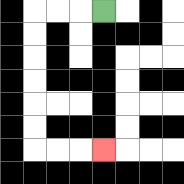{'start': '[4, 0]', 'end': '[4, 6]', 'path_directions': 'L,L,L,D,D,D,D,D,D,R,R,R', 'path_coordinates': '[[4, 0], [3, 0], [2, 0], [1, 0], [1, 1], [1, 2], [1, 3], [1, 4], [1, 5], [1, 6], [2, 6], [3, 6], [4, 6]]'}